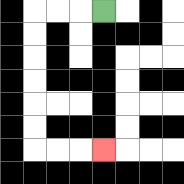{'start': '[4, 0]', 'end': '[4, 6]', 'path_directions': 'L,L,L,D,D,D,D,D,D,R,R,R', 'path_coordinates': '[[4, 0], [3, 0], [2, 0], [1, 0], [1, 1], [1, 2], [1, 3], [1, 4], [1, 5], [1, 6], [2, 6], [3, 6], [4, 6]]'}